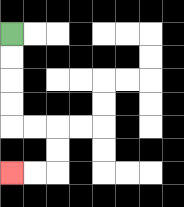{'start': '[0, 1]', 'end': '[0, 7]', 'path_directions': 'D,D,D,D,R,R,D,D,L,L', 'path_coordinates': '[[0, 1], [0, 2], [0, 3], [0, 4], [0, 5], [1, 5], [2, 5], [2, 6], [2, 7], [1, 7], [0, 7]]'}